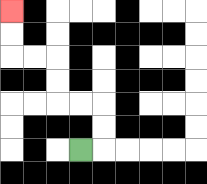{'start': '[3, 6]', 'end': '[0, 0]', 'path_directions': 'R,U,U,L,L,U,U,L,L,U,U', 'path_coordinates': '[[3, 6], [4, 6], [4, 5], [4, 4], [3, 4], [2, 4], [2, 3], [2, 2], [1, 2], [0, 2], [0, 1], [0, 0]]'}